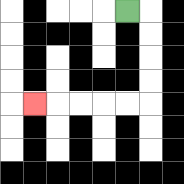{'start': '[5, 0]', 'end': '[1, 4]', 'path_directions': 'R,D,D,D,D,L,L,L,L,L', 'path_coordinates': '[[5, 0], [6, 0], [6, 1], [6, 2], [6, 3], [6, 4], [5, 4], [4, 4], [3, 4], [2, 4], [1, 4]]'}